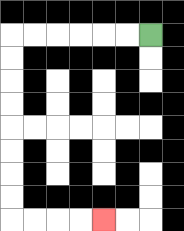{'start': '[6, 1]', 'end': '[4, 9]', 'path_directions': 'L,L,L,L,L,L,D,D,D,D,D,D,D,D,R,R,R,R', 'path_coordinates': '[[6, 1], [5, 1], [4, 1], [3, 1], [2, 1], [1, 1], [0, 1], [0, 2], [0, 3], [0, 4], [0, 5], [0, 6], [0, 7], [0, 8], [0, 9], [1, 9], [2, 9], [3, 9], [4, 9]]'}